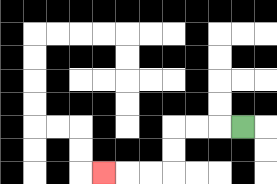{'start': '[10, 5]', 'end': '[4, 7]', 'path_directions': 'L,L,L,D,D,L,L,L', 'path_coordinates': '[[10, 5], [9, 5], [8, 5], [7, 5], [7, 6], [7, 7], [6, 7], [5, 7], [4, 7]]'}